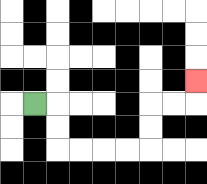{'start': '[1, 4]', 'end': '[8, 3]', 'path_directions': 'R,D,D,R,R,R,R,U,U,R,R,U', 'path_coordinates': '[[1, 4], [2, 4], [2, 5], [2, 6], [3, 6], [4, 6], [5, 6], [6, 6], [6, 5], [6, 4], [7, 4], [8, 4], [8, 3]]'}